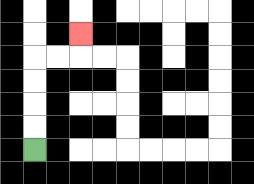{'start': '[1, 6]', 'end': '[3, 1]', 'path_directions': 'U,U,U,U,R,R,U', 'path_coordinates': '[[1, 6], [1, 5], [1, 4], [1, 3], [1, 2], [2, 2], [3, 2], [3, 1]]'}